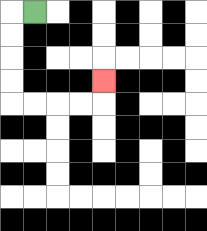{'start': '[1, 0]', 'end': '[4, 3]', 'path_directions': 'L,D,D,D,D,R,R,R,R,U', 'path_coordinates': '[[1, 0], [0, 0], [0, 1], [0, 2], [0, 3], [0, 4], [1, 4], [2, 4], [3, 4], [4, 4], [4, 3]]'}